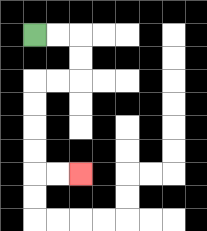{'start': '[1, 1]', 'end': '[3, 7]', 'path_directions': 'R,R,D,D,L,L,D,D,D,D,R,R', 'path_coordinates': '[[1, 1], [2, 1], [3, 1], [3, 2], [3, 3], [2, 3], [1, 3], [1, 4], [1, 5], [1, 6], [1, 7], [2, 7], [3, 7]]'}